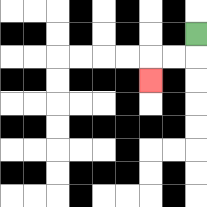{'start': '[8, 1]', 'end': '[6, 3]', 'path_directions': 'D,L,L,D', 'path_coordinates': '[[8, 1], [8, 2], [7, 2], [6, 2], [6, 3]]'}